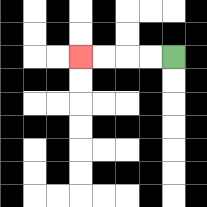{'start': '[7, 2]', 'end': '[3, 2]', 'path_directions': 'L,L,L,L', 'path_coordinates': '[[7, 2], [6, 2], [5, 2], [4, 2], [3, 2]]'}